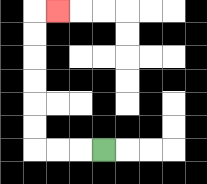{'start': '[4, 6]', 'end': '[2, 0]', 'path_directions': 'L,L,L,U,U,U,U,U,U,R', 'path_coordinates': '[[4, 6], [3, 6], [2, 6], [1, 6], [1, 5], [1, 4], [1, 3], [1, 2], [1, 1], [1, 0], [2, 0]]'}